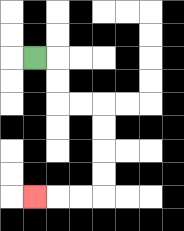{'start': '[1, 2]', 'end': '[1, 8]', 'path_directions': 'R,D,D,R,R,D,D,D,D,L,L,L', 'path_coordinates': '[[1, 2], [2, 2], [2, 3], [2, 4], [3, 4], [4, 4], [4, 5], [4, 6], [4, 7], [4, 8], [3, 8], [2, 8], [1, 8]]'}